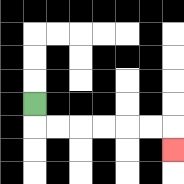{'start': '[1, 4]', 'end': '[7, 6]', 'path_directions': 'D,R,R,R,R,R,R,D', 'path_coordinates': '[[1, 4], [1, 5], [2, 5], [3, 5], [4, 5], [5, 5], [6, 5], [7, 5], [7, 6]]'}